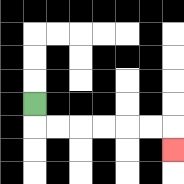{'start': '[1, 4]', 'end': '[7, 6]', 'path_directions': 'D,R,R,R,R,R,R,D', 'path_coordinates': '[[1, 4], [1, 5], [2, 5], [3, 5], [4, 5], [5, 5], [6, 5], [7, 5], [7, 6]]'}